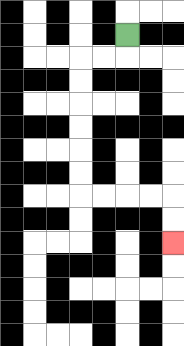{'start': '[5, 1]', 'end': '[7, 10]', 'path_directions': 'D,L,L,D,D,D,D,D,D,R,R,R,R,D,D', 'path_coordinates': '[[5, 1], [5, 2], [4, 2], [3, 2], [3, 3], [3, 4], [3, 5], [3, 6], [3, 7], [3, 8], [4, 8], [5, 8], [6, 8], [7, 8], [7, 9], [7, 10]]'}